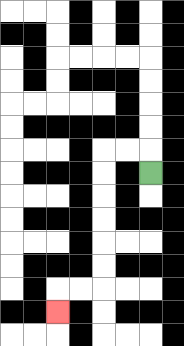{'start': '[6, 7]', 'end': '[2, 13]', 'path_directions': 'U,L,L,D,D,D,D,D,D,L,L,D', 'path_coordinates': '[[6, 7], [6, 6], [5, 6], [4, 6], [4, 7], [4, 8], [4, 9], [4, 10], [4, 11], [4, 12], [3, 12], [2, 12], [2, 13]]'}